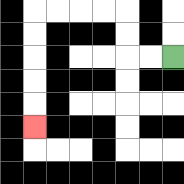{'start': '[7, 2]', 'end': '[1, 5]', 'path_directions': 'L,L,U,U,L,L,L,L,D,D,D,D,D', 'path_coordinates': '[[7, 2], [6, 2], [5, 2], [5, 1], [5, 0], [4, 0], [3, 0], [2, 0], [1, 0], [1, 1], [1, 2], [1, 3], [1, 4], [1, 5]]'}